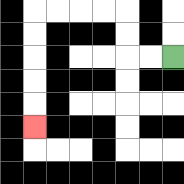{'start': '[7, 2]', 'end': '[1, 5]', 'path_directions': 'L,L,U,U,L,L,L,L,D,D,D,D,D', 'path_coordinates': '[[7, 2], [6, 2], [5, 2], [5, 1], [5, 0], [4, 0], [3, 0], [2, 0], [1, 0], [1, 1], [1, 2], [1, 3], [1, 4], [1, 5]]'}